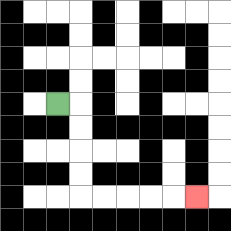{'start': '[2, 4]', 'end': '[8, 8]', 'path_directions': 'R,D,D,D,D,R,R,R,R,R', 'path_coordinates': '[[2, 4], [3, 4], [3, 5], [3, 6], [3, 7], [3, 8], [4, 8], [5, 8], [6, 8], [7, 8], [8, 8]]'}